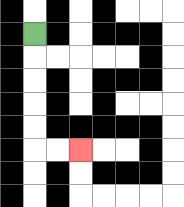{'start': '[1, 1]', 'end': '[3, 6]', 'path_directions': 'D,D,D,D,D,R,R', 'path_coordinates': '[[1, 1], [1, 2], [1, 3], [1, 4], [1, 5], [1, 6], [2, 6], [3, 6]]'}